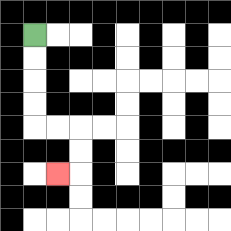{'start': '[1, 1]', 'end': '[2, 7]', 'path_directions': 'D,D,D,D,R,R,D,D,L', 'path_coordinates': '[[1, 1], [1, 2], [1, 3], [1, 4], [1, 5], [2, 5], [3, 5], [3, 6], [3, 7], [2, 7]]'}